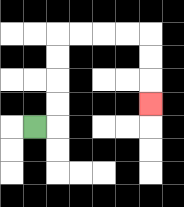{'start': '[1, 5]', 'end': '[6, 4]', 'path_directions': 'R,U,U,U,U,R,R,R,R,D,D,D', 'path_coordinates': '[[1, 5], [2, 5], [2, 4], [2, 3], [2, 2], [2, 1], [3, 1], [4, 1], [5, 1], [6, 1], [6, 2], [6, 3], [6, 4]]'}